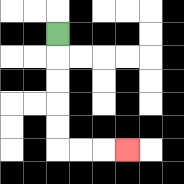{'start': '[2, 1]', 'end': '[5, 6]', 'path_directions': 'D,D,D,D,D,R,R,R', 'path_coordinates': '[[2, 1], [2, 2], [2, 3], [2, 4], [2, 5], [2, 6], [3, 6], [4, 6], [5, 6]]'}